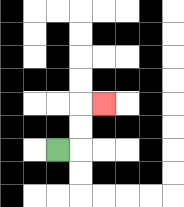{'start': '[2, 6]', 'end': '[4, 4]', 'path_directions': 'R,U,U,R', 'path_coordinates': '[[2, 6], [3, 6], [3, 5], [3, 4], [4, 4]]'}